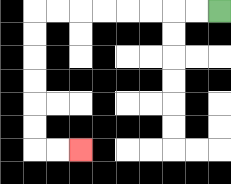{'start': '[9, 0]', 'end': '[3, 6]', 'path_directions': 'L,L,L,L,L,L,L,L,D,D,D,D,D,D,R,R', 'path_coordinates': '[[9, 0], [8, 0], [7, 0], [6, 0], [5, 0], [4, 0], [3, 0], [2, 0], [1, 0], [1, 1], [1, 2], [1, 3], [1, 4], [1, 5], [1, 6], [2, 6], [3, 6]]'}